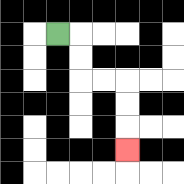{'start': '[2, 1]', 'end': '[5, 6]', 'path_directions': 'R,D,D,R,R,D,D,D', 'path_coordinates': '[[2, 1], [3, 1], [3, 2], [3, 3], [4, 3], [5, 3], [5, 4], [5, 5], [5, 6]]'}